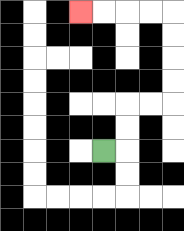{'start': '[4, 6]', 'end': '[3, 0]', 'path_directions': 'R,U,U,R,R,U,U,U,U,L,L,L,L', 'path_coordinates': '[[4, 6], [5, 6], [5, 5], [5, 4], [6, 4], [7, 4], [7, 3], [7, 2], [7, 1], [7, 0], [6, 0], [5, 0], [4, 0], [3, 0]]'}